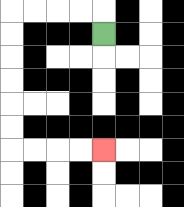{'start': '[4, 1]', 'end': '[4, 6]', 'path_directions': 'U,L,L,L,L,D,D,D,D,D,D,R,R,R,R', 'path_coordinates': '[[4, 1], [4, 0], [3, 0], [2, 0], [1, 0], [0, 0], [0, 1], [0, 2], [0, 3], [0, 4], [0, 5], [0, 6], [1, 6], [2, 6], [3, 6], [4, 6]]'}